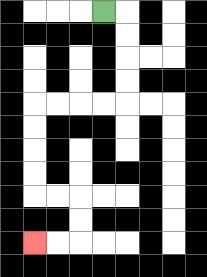{'start': '[4, 0]', 'end': '[1, 10]', 'path_directions': 'R,D,D,D,D,L,L,L,L,D,D,D,D,R,R,D,D,L,L', 'path_coordinates': '[[4, 0], [5, 0], [5, 1], [5, 2], [5, 3], [5, 4], [4, 4], [3, 4], [2, 4], [1, 4], [1, 5], [1, 6], [1, 7], [1, 8], [2, 8], [3, 8], [3, 9], [3, 10], [2, 10], [1, 10]]'}